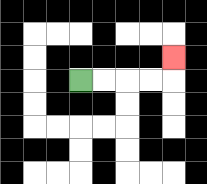{'start': '[3, 3]', 'end': '[7, 2]', 'path_directions': 'R,R,R,R,U', 'path_coordinates': '[[3, 3], [4, 3], [5, 3], [6, 3], [7, 3], [7, 2]]'}